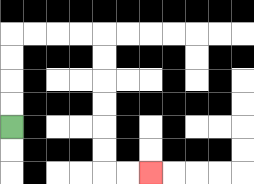{'start': '[0, 5]', 'end': '[6, 7]', 'path_directions': 'U,U,U,U,R,R,R,R,D,D,D,D,D,D,R,R', 'path_coordinates': '[[0, 5], [0, 4], [0, 3], [0, 2], [0, 1], [1, 1], [2, 1], [3, 1], [4, 1], [4, 2], [4, 3], [4, 4], [4, 5], [4, 6], [4, 7], [5, 7], [6, 7]]'}